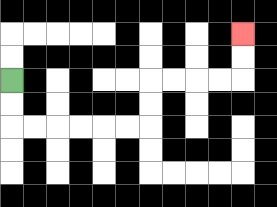{'start': '[0, 3]', 'end': '[10, 1]', 'path_directions': 'D,D,R,R,R,R,R,R,U,U,R,R,R,R,U,U', 'path_coordinates': '[[0, 3], [0, 4], [0, 5], [1, 5], [2, 5], [3, 5], [4, 5], [5, 5], [6, 5], [6, 4], [6, 3], [7, 3], [8, 3], [9, 3], [10, 3], [10, 2], [10, 1]]'}